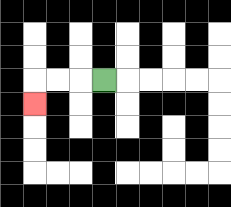{'start': '[4, 3]', 'end': '[1, 4]', 'path_directions': 'L,L,L,D', 'path_coordinates': '[[4, 3], [3, 3], [2, 3], [1, 3], [1, 4]]'}